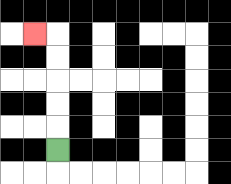{'start': '[2, 6]', 'end': '[1, 1]', 'path_directions': 'U,U,U,U,U,L', 'path_coordinates': '[[2, 6], [2, 5], [2, 4], [2, 3], [2, 2], [2, 1], [1, 1]]'}